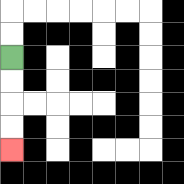{'start': '[0, 2]', 'end': '[0, 6]', 'path_directions': 'D,D,D,D', 'path_coordinates': '[[0, 2], [0, 3], [0, 4], [0, 5], [0, 6]]'}